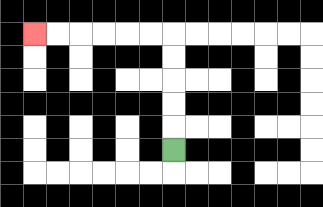{'start': '[7, 6]', 'end': '[1, 1]', 'path_directions': 'U,U,U,U,U,L,L,L,L,L,L', 'path_coordinates': '[[7, 6], [7, 5], [7, 4], [7, 3], [7, 2], [7, 1], [6, 1], [5, 1], [4, 1], [3, 1], [2, 1], [1, 1]]'}